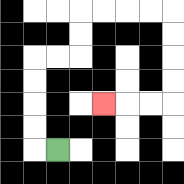{'start': '[2, 6]', 'end': '[4, 4]', 'path_directions': 'L,U,U,U,U,R,R,U,U,R,R,R,R,D,D,D,D,L,L,L', 'path_coordinates': '[[2, 6], [1, 6], [1, 5], [1, 4], [1, 3], [1, 2], [2, 2], [3, 2], [3, 1], [3, 0], [4, 0], [5, 0], [6, 0], [7, 0], [7, 1], [7, 2], [7, 3], [7, 4], [6, 4], [5, 4], [4, 4]]'}